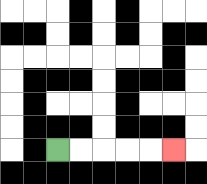{'start': '[2, 6]', 'end': '[7, 6]', 'path_directions': 'R,R,R,R,R', 'path_coordinates': '[[2, 6], [3, 6], [4, 6], [5, 6], [6, 6], [7, 6]]'}